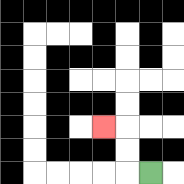{'start': '[6, 7]', 'end': '[4, 5]', 'path_directions': 'L,U,U,L', 'path_coordinates': '[[6, 7], [5, 7], [5, 6], [5, 5], [4, 5]]'}